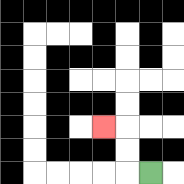{'start': '[6, 7]', 'end': '[4, 5]', 'path_directions': 'L,U,U,L', 'path_coordinates': '[[6, 7], [5, 7], [5, 6], [5, 5], [4, 5]]'}